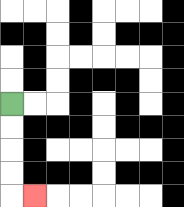{'start': '[0, 4]', 'end': '[1, 8]', 'path_directions': 'D,D,D,D,R', 'path_coordinates': '[[0, 4], [0, 5], [0, 6], [0, 7], [0, 8], [1, 8]]'}